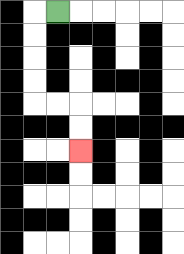{'start': '[2, 0]', 'end': '[3, 6]', 'path_directions': 'L,D,D,D,D,R,R,D,D', 'path_coordinates': '[[2, 0], [1, 0], [1, 1], [1, 2], [1, 3], [1, 4], [2, 4], [3, 4], [3, 5], [3, 6]]'}